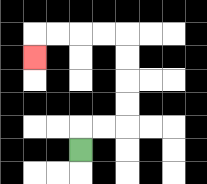{'start': '[3, 6]', 'end': '[1, 2]', 'path_directions': 'U,R,R,U,U,U,U,L,L,L,L,D', 'path_coordinates': '[[3, 6], [3, 5], [4, 5], [5, 5], [5, 4], [5, 3], [5, 2], [5, 1], [4, 1], [3, 1], [2, 1], [1, 1], [1, 2]]'}